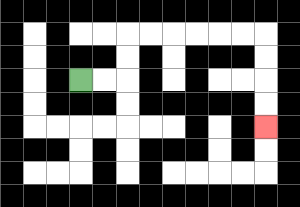{'start': '[3, 3]', 'end': '[11, 5]', 'path_directions': 'R,R,U,U,R,R,R,R,R,R,D,D,D,D', 'path_coordinates': '[[3, 3], [4, 3], [5, 3], [5, 2], [5, 1], [6, 1], [7, 1], [8, 1], [9, 1], [10, 1], [11, 1], [11, 2], [11, 3], [11, 4], [11, 5]]'}